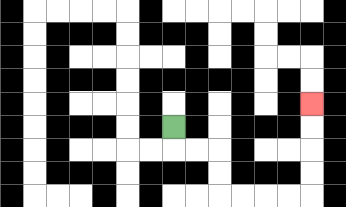{'start': '[7, 5]', 'end': '[13, 4]', 'path_directions': 'D,R,R,D,D,R,R,R,R,U,U,U,U', 'path_coordinates': '[[7, 5], [7, 6], [8, 6], [9, 6], [9, 7], [9, 8], [10, 8], [11, 8], [12, 8], [13, 8], [13, 7], [13, 6], [13, 5], [13, 4]]'}